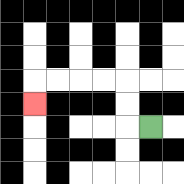{'start': '[6, 5]', 'end': '[1, 4]', 'path_directions': 'L,U,U,L,L,L,L,D', 'path_coordinates': '[[6, 5], [5, 5], [5, 4], [5, 3], [4, 3], [3, 3], [2, 3], [1, 3], [1, 4]]'}